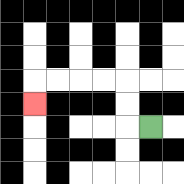{'start': '[6, 5]', 'end': '[1, 4]', 'path_directions': 'L,U,U,L,L,L,L,D', 'path_coordinates': '[[6, 5], [5, 5], [5, 4], [5, 3], [4, 3], [3, 3], [2, 3], [1, 3], [1, 4]]'}